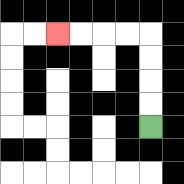{'start': '[6, 5]', 'end': '[2, 1]', 'path_directions': 'U,U,U,U,L,L,L,L', 'path_coordinates': '[[6, 5], [6, 4], [6, 3], [6, 2], [6, 1], [5, 1], [4, 1], [3, 1], [2, 1]]'}